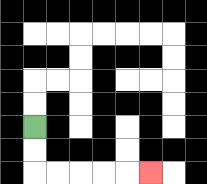{'start': '[1, 5]', 'end': '[6, 7]', 'path_directions': 'D,D,R,R,R,R,R', 'path_coordinates': '[[1, 5], [1, 6], [1, 7], [2, 7], [3, 7], [4, 7], [5, 7], [6, 7]]'}